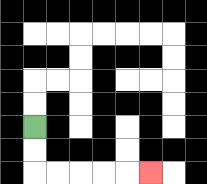{'start': '[1, 5]', 'end': '[6, 7]', 'path_directions': 'D,D,R,R,R,R,R', 'path_coordinates': '[[1, 5], [1, 6], [1, 7], [2, 7], [3, 7], [4, 7], [5, 7], [6, 7]]'}